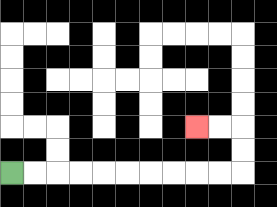{'start': '[0, 7]', 'end': '[8, 5]', 'path_directions': 'R,R,R,R,R,R,R,R,R,R,U,U,L,L', 'path_coordinates': '[[0, 7], [1, 7], [2, 7], [3, 7], [4, 7], [5, 7], [6, 7], [7, 7], [8, 7], [9, 7], [10, 7], [10, 6], [10, 5], [9, 5], [8, 5]]'}